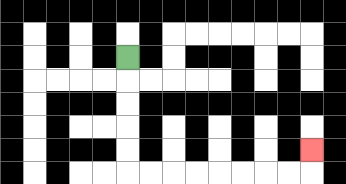{'start': '[5, 2]', 'end': '[13, 6]', 'path_directions': 'D,D,D,D,D,R,R,R,R,R,R,R,R,U', 'path_coordinates': '[[5, 2], [5, 3], [5, 4], [5, 5], [5, 6], [5, 7], [6, 7], [7, 7], [8, 7], [9, 7], [10, 7], [11, 7], [12, 7], [13, 7], [13, 6]]'}